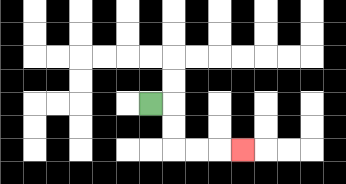{'start': '[6, 4]', 'end': '[10, 6]', 'path_directions': 'R,D,D,R,R,R', 'path_coordinates': '[[6, 4], [7, 4], [7, 5], [7, 6], [8, 6], [9, 6], [10, 6]]'}